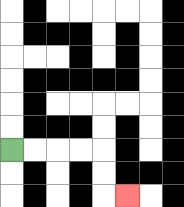{'start': '[0, 6]', 'end': '[5, 8]', 'path_directions': 'R,R,R,R,D,D,R', 'path_coordinates': '[[0, 6], [1, 6], [2, 6], [3, 6], [4, 6], [4, 7], [4, 8], [5, 8]]'}